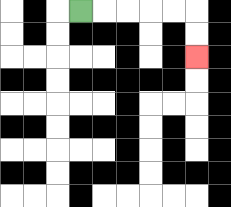{'start': '[3, 0]', 'end': '[8, 2]', 'path_directions': 'R,R,R,R,R,D,D', 'path_coordinates': '[[3, 0], [4, 0], [5, 0], [6, 0], [7, 0], [8, 0], [8, 1], [8, 2]]'}